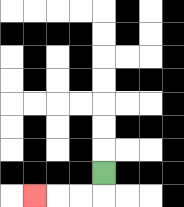{'start': '[4, 7]', 'end': '[1, 8]', 'path_directions': 'D,L,L,L', 'path_coordinates': '[[4, 7], [4, 8], [3, 8], [2, 8], [1, 8]]'}